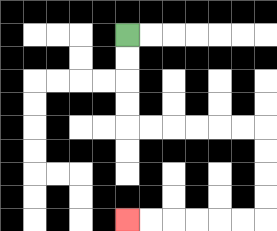{'start': '[5, 1]', 'end': '[5, 9]', 'path_directions': 'D,D,D,D,R,R,R,R,R,R,D,D,D,D,L,L,L,L,L,L', 'path_coordinates': '[[5, 1], [5, 2], [5, 3], [5, 4], [5, 5], [6, 5], [7, 5], [8, 5], [9, 5], [10, 5], [11, 5], [11, 6], [11, 7], [11, 8], [11, 9], [10, 9], [9, 9], [8, 9], [7, 9], [6, 9], [5, 9]]'}